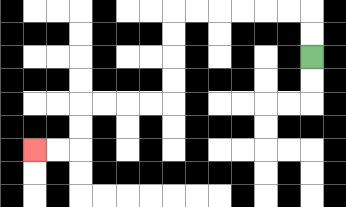{'start': '[13, 2]', 'end': '[1, 6]', 'path_directions': 'U,U,L,L,L,L,L,L,D,D,D,D,L,L,L,L,D,D,L,L', 'path_coordinates': '[[13, 2], [13, 1], [13, 0], [12, 0], [11, 0], [10, 0], [9, 0], [8, 0], [7, 0], [7, 1], [7, 2], [7, 3], [7, 4], [6, 4], [5, 4], [4, 4], [3, 4], [3, 5], [3, 6], [2, 6], [1, 6]]'}